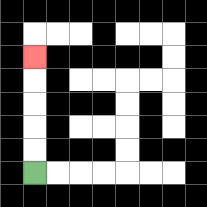{'start': '[1, 7]', 'end': '[1, 2]', 'path_directions': 'U,U,U,U,U', 'path_coordinates': '[[1, 7], [1, 6], [1, 5], [1, 4], [1, 3], [1, 2]]'}